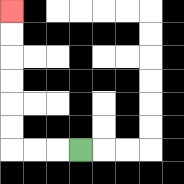{'start': '[3, 6]', 'end': '[0, 0]', 'path_directions': 'L,L,L,U,U,U,U,U,U', 'path_coordinates': '[[3, 6], [2, 6], [1, 6], [0, 6], [0, 5], [0, 4], [0, 3], [0, 2], [0, 1], [0, 0]]'}